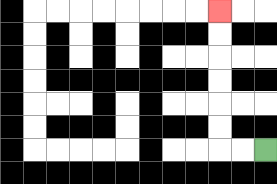{'start': '[11, 6]', 'end': '[9, 0]', 'path_directions': 'L,L,U,U,U,U,U,U', 'path_coordinates': '[[11, 6], [10, 6], [9, 6], [9, 5], [9, 4], [9, 3], [9, 2], [9, 1], [9, 0]]'}